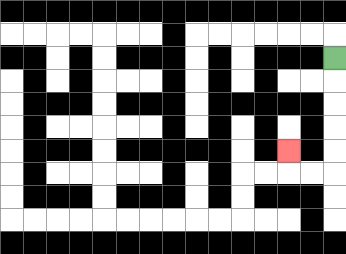{'start': '[14, 2]', 'end': '[12, 6]', 'path_directions': 'D,D,D,D,D,L,L,U', 'path_coordinates': '[[14, 2], [14, 3], [14, 4], [14, 5], [14, 6], [14, 7], [13, 7], [12, 7], [12, 6]]'}